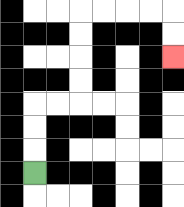{'start': '[1, 7]', 'end': '[7, 2]', 'path_directions': 'U,U,U,R,R,U,U,U,U,R,R,R,R,D,D', 'path_coordinates': '[[1, 7], [1, 6], [1, 5], [1, 4], [2, 4], [3, 4], [3, 3], [3, 2], [3, 1], [3, 0], [4, 0], [5, 0], [6, 0], [7, 0], [7, 1], [7, 2]]'}